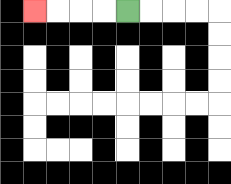{'start': '[5, 0]', 'end': '[1, 0]', 'path_directions': 'L,L,L,L', 'path_coordinates': '[[5, 0], [4, 0], [3, 0], [2, 0], [1, 0]]'}